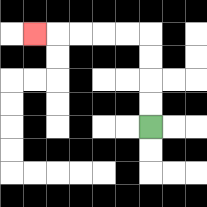{'start': '[6, 5]', 'end': '[1, 1]', 'path_directions': 'U,U,U,U,L,L,L,L,L', 'path_coordinates': '[[6, 5], [6, 4], [6, 3], [6, 2], [6, 1], [5, 1], [4, 1], [3, 1], [2, 1], [1, 1]]'}